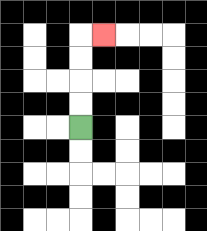{'start': '[3, 5]', 'end': '[4, 1]', 'path_directions': 'U,U,U,U,R', 'path_coordinates': '[[3, 5], [3, 4], [3, 3], [3, 2], [3, 1], [4, 1]]'}